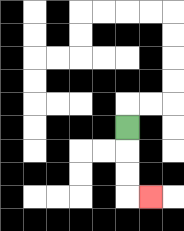{'start': '[5, 5]', 'end': '[6, 8]', 'path_directions': 'D,D,D,R', 'path_coordinates': '[[5, 5], [5, 6], [5, 7], [5, 8], [6, 8]]'}